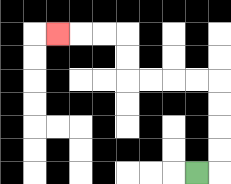{'start': '[8, 7]', 'end': '[2, 1]', 'path_directions': 'R,U,U,U,U,L,L,L,L,U,U,L,L,L', 'path_coordinates': '[[8, 7], [9, 7], [9, 6], [9, 5], [9, 4], [9, 3], [8, 3], [7, 3], [6, 3], [5, 3], [5, 2], [5, 1], [4, 1], [3, 1], [2, 1]]'}